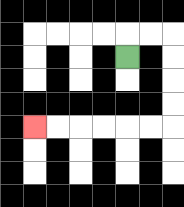{'start': '[5, 2]', 'end': '[1, 5]', 'path_directions': 'U,R,R,D,D,D,D,L,L,L,L,L,L', 'path_coordinates': '[[5, 2], [5, 1], [6, 1], [7, 1], [7, 2], [7, 3], [7, 4], [7, 5], [6, 5], [5, 5], [4, 5], [3, 5], [2, 5], [1, 5]]'}